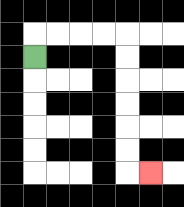{'start': '[1, 2]', 'end': '[6, 7]', 'path_directions': 'U,R,R,R,R,D,D,D,D,D,D,R', 'path_coordinates': '[[1, 2], [1, 1], [2, 1], [3, 1], [4, 1], [5, 1], [5, 2], [5, 3], [5, 4], [5, 5], [5, 6], [5, 7], [6, 7]]'}